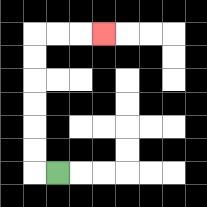{'start': '[2, 7]', 'end': '[4, 1]', 'path_directions': 'L,U,U,U,U,U,U,R,R,R', 'path_coordinates': '[[2, 7], [1, 7], [1, 6], [1, 5], [1, 4], [1, 3], [1, 2], [1, 1], [2, 1], [3, 1], [4, 1]]'}